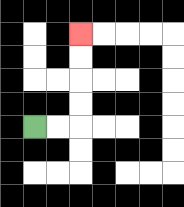{'start': '[1, 5]', 'end': '[3, 1]', 'path_directions': 'R,R,U,U,U,U', 'path_coordinates': '[[1, 5], [2, 5], [3, 5], [3, 4], [3, 3], [3, 2], [3, 1]]'}